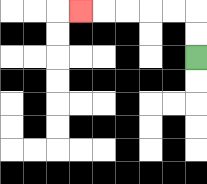{'start': '[8, 2]', 'end': '[3, 0]', 'path_directions': 'U,U,L,L,L,L,L', 'path_coordinates': '[[8, 2], [8, 1], [8, 0], [7, 0], [6, 0], [5, 0], [4, 0], [3, 0]]'}